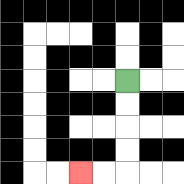{'start': '[5, 3]', 'end': '[3, 7]', 'path_directions': 'D,D,D,D,L,L', 'path_coordinates': '[[5, 3], [5, 4], [5, 5], [5, 6], [5, 7], [4, 7], [3, 7]]'}